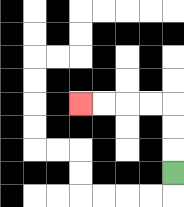{'start': '[7, 7]', 'end': '[3, 4]', 'path_directions': 'U,U,U,L,L,L,L', 'path_coordinates': '[[7, 7], [7, 6], [7, 5], [7, 4], [6, 4], [5, 4], [4, 4], [3, 4]]'}